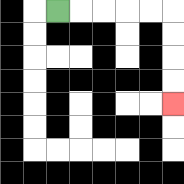{'start': '[2, 0]', 'end': '[7, 4]', 'path_directions': 'R,R,R,R,R,D,D,D,D', 'path_coordinates': '[[2, 0], [3, 0], [4, 0], [5, 0], [6, 0], [7, 0], [7, 1], [7, 2], [7, 3], [7, 4]]'}